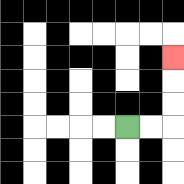{'start': '[5, 5]', 'end': '[7, 2]', 'path_directions': 'R,R,U,U,U', 'path_coordinates': '[[5, 5], [6, 5], [7, 5], [7, 4], [7, 3], [7, 2]]'}